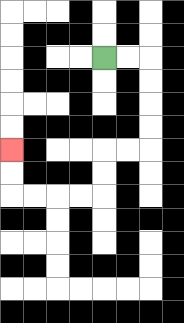{'start': '[4, 2]', 'end': '[0, 6]', 'path_directions': 'R,R,D,D,D,D,L,L,D,D,L,L,L,L,U,U', 'path_coordinates': '[[4, 2], [5, 2], [6, 2], [6, 3], [6, 4], [6, 5], [6, 6], [5, 6], [4, 6], [4, 7], [4, 8], [3, 8], [2, 8], [1, 8], [0, 8], [0, 7], [0, 6]]'}